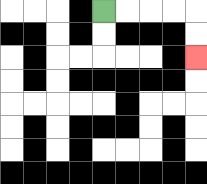{'start': '[4, 0]', 'end': '[8, 2]', 'path_directions': 'R,R,R,R,D,D', 'path_coordinates': '[[4, 0], [5, 0], [6, 0], [7, 0], [8, 0], [8, 1], [8, 2]]'}